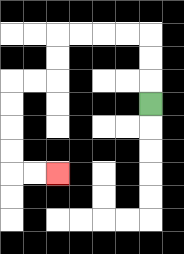{'start': '[6, 4]', 'end': '[2, 7]', 'path_directions': 'U,U,U,L,L,L,L,D,D,L,L,D,D,D,D,R,R', 'path_coordinates': '[[6, 4], [6, 3], [6, 2], [6, 1], [5, 1], [4, 1], [3, 1], [2, 1], [2, 2], [2, 3], [1, 3], [0, 3], [0, 4], [0, 5], [0, 6], [0, 7], [1, 7], [2, 7]]'}